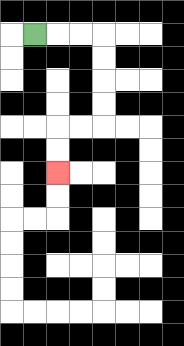{'start': '[1, 1]', 'end': '[2, 7]', 'path_directions': 'R,R,R,D,D,D,D,L,L,D,D', 'path_coordinates': '[[1, 1], [2, 1], [3, 1], [4, 1], [4, 2], [4, 3], [4, 4], [4, 5], [3, 5], [2, 5], [2, 6], [2, 7]]'}